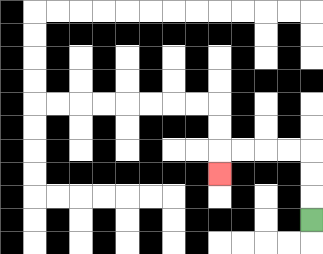{'start': '[13, 9]', 'end': '[9, 7]', 'path_directions': 'U,U,U,L,L,L,L,D', 'path_coordinates': '[[13, 9], [13, 8], [13, 7], [13, 6], [12, 6], [11, 6], [10, 6], [9, 6], [9, 7]]'}